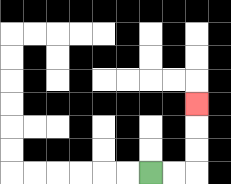{'start': '[6, 7]', 'end': '[8, 4]', 'path_directions': 'R,R,U,U,U', 'path_coordinates': '[[6, 7], [7, 7], [8, 7], [8, 6], [8, 5], [8, 4]]'}